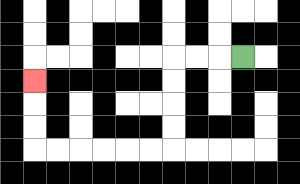{'start': '[10, 2]', 'end': '[1, 3]', 'path_directions': 'L,L,L,D,D,D,D,L,L,L,L,L,L,U,U,U', 'path_coordinates': '[[10, 2], [9, 2], [8, 2], [7, 2], [7, 3], [7, 4], [7, 5], [7, 6], [6, 6], [5, 6], [4, 6], [3, 6], [2, 6], [1, 6], [1, 5], [1, 4], [1, 3]]'}